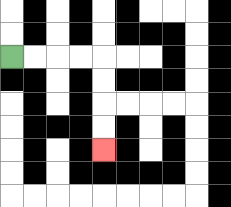{'start': '[0, 2]', 'end': '[4, 6]', 'path_directions': 'R,R,R,R,D,D,D,D', 'path_coordinates': '[[0, 2], [1, 2], [2, 2], [3, 2], [4, 2], [4, 3], [4, 4], [4, 5], [4, 6]]'}